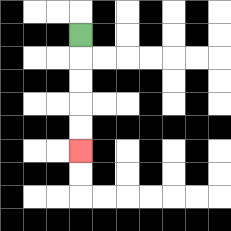{'start': '[3, 1]', 'end': '[3, 6]', 'path_directions': 'D,D,D,D,D', 'path_coordinates': '[[3, 1], [3, 2], [3, 3], [3, 4], [3, 5], [3, 6]]'}